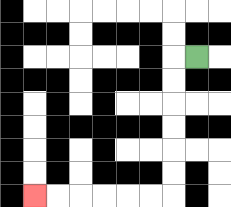{'start': '[8, 2]', 'end': '[1, 8]', 'path_directions': 'L,D,D,D,D,D,D,L,L,L,L,L,L', 'path_coordinates': '[[8, 2], [7, 2], [7, 3], [7, 4], [7, 5], [7, 6], [7, 7], [7, 8], [6, 8], [5, 8], [4, 8], [3, 8], [2, 8], [1, 8]]'}